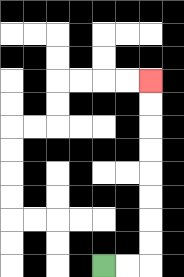{'start': '[4, 11]', 'end': '[6, 3]', 'path_directions': 'R,R,U,U,U,U,U,U,U,U', 'path_coordinates': '[[4, 11], [5, 11], [6, 11], [6, 10], [6, 9], [6, 8], [6, 7], [6, 6], [6, 5], [6, 4], [6, 3]]'}